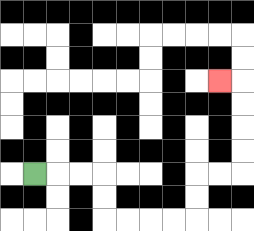{'start': '[1, 7]', 'end': '[9, 3]', 'path_directions': 'R,R,R,D,D,R,R,R,R,U,U,R,R,U,U,U,U,L', 'path_coordinates': '[[1, 7], [2, 7], [3, 7], [4, 7], [4, 8], [4, 9], [5, 9], [6, 9], [7, 9], [8, 9], [8, 8], [8, 7], [9, 7], [10, 7], [10, 6], [10, 5], [10, 4], [10, 3], [9, 3]]'}